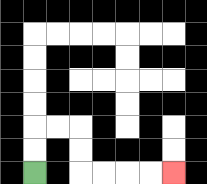{'start': '[1, 7]', 'end': '[7, 7]', 'path_directions': 'U,U,R,R,D,D,R,R,R,R', 'path_coordinates': '[[1, 7], [1, 6], [1, 5], [2, 5], [3, 5], [3, 6], [3, 7], [4, 7], [5, 7], [6, 7], [7, 7]]'}